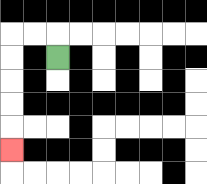{'start': '[2, 2]', 'end': '[0, 6]', 'path_directions': 'U,L,L,D,D,D,D,D', 'path_coordinates': '[[2, 2], [2, 1], [1, 1], [0, 1], [0, 2], [0, 3], [0, 4], [0, 5], [0, 6]]'}